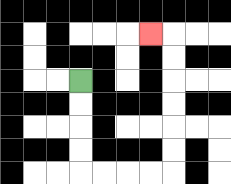{'start': '[3, 3]', 'end': '[6, 1]', 'path_directions': 'D,D,D,D,R,R,R,R,U,U,U,U,U,U,L', 'path_coordinates': '[[3, 3], [3, 4], [3, 5], [3, 6], [3, 7], [4, 7], [5, 7], [6, 7], [7, 7], [7, 6], [7, 5], [7, 4], [7, 3], [7, 2], [7, 1], [6, 1]]'}